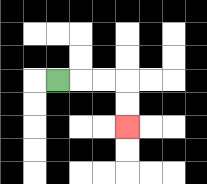{'start': '[2, 3]', 'end': '[5, 5]', 'path_directions': 'R,R,R,D,D', 'path_coordinates': '[[2, 3], [3, 3], [4, 3], [5, 3], [5, 4], [5, 5]]'}